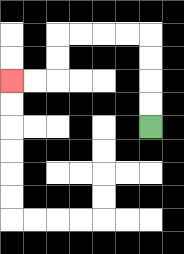{'start': '[6, 5]', 'end': '[0, 3]', 'path_directions': 'U,U,U,U,L,L,L,L,D,D,L,L', 'path_coordinates': '[[6, 5], [6, 4], [6, 3], [6, 2], [6, 1], [5, 1], [4, 1], [3, 1], [2, 1], [2, 2], [2, 3], [1, 3], [0, 3]]'}